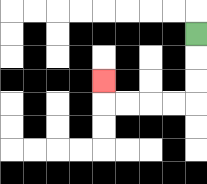{'start': '[8, 1]', 'end': '[4, 3]', 'path_directions': 'D,D,D,L,L,L,L,U', 'path_coordinates': '[[8, 1], [8, 2], [8, 3], [8, 4], [7, 4], [6, 4], [5, 4], [4, 4], [4, 3]]'}